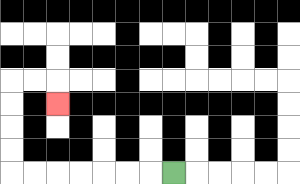{'start': '[7, 7]', 'end': '[2, 4]', 'path_directions': 'L,L,L,L,L,L,L,U,U,U,U,R,R,D', 'path_coordinates': '[[7, 7], [6, 7], [5, 7], [4, 7], [3, 7], [2, 7], [1, 7], [0, 7], [0, 6], [0, 5], [0, 4], [0, 3], [1, 3], [2, 3], [2, 4]]'}